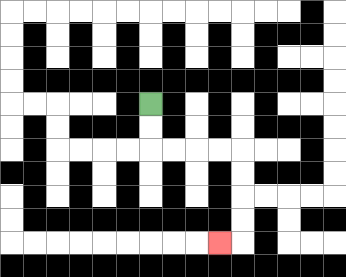{'start': '[6, 4]', 'end': '[9, 10]', 'path_directions': 'D,D,R,R,R,R,D,D,D,D,L', 'path_coordinates': '[[6, 4], [6, 5], [6, 6], [7, 6], [8, 6], [9, 6], [10, 6], [10, 7], [10, 8], [10, 9], [10, 10], [9, 10]]'}